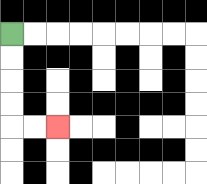{'start': '[0, 1]', 'end': '[2, 5]', 'path_directions': 'D,D,D,D,R,R', 'path_coordinates': '[[0, 1], [0, 2], [0, 3], [0, 4], [0, 5], [1, 5], [2, 5]]'}